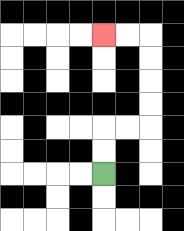{'start': '[4, 7]', 'end': '[4, 1]', 'path_directions': 'U,U,R,R,U,U,U,U,L,L', 'path_coordinates': '[[4, 7], [4, 6], [4, 5], [5, 5], [6, 5], [6, 4], [6, 3], [6, 2], [6, 1], [5, 1], [4, 1]]'}